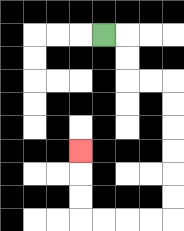{'start': '[4, 1]', 'end': '[3, 6]', 'path_directions': 'R,D,D,R,R,D,D,D,D,D,D,L,L,L,L,U,U,U', 'path_coordinates': '[[4, 1], [5, 1], [5, 2], [5, 3], [6, 3], [7, 3], [7, 4], [7, 5], [7, 6], [7, 7], [7, 8], [7, 9], [6, 9], [5, 9], [4, 9], [3, 9], [3, 8], [3, 7], [3, 6]]'}